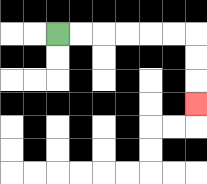{'start': '[2, 1]', 'end': '[8, 4]', 'path_directions': 'R,R,R,R,R,R,D,D,D', 'path_coordinates': '[[2, 1], [3, 1], [4, 1], [5, 1], [6, 1], [7, 1], [8, 1], [8, 2], [8, 3], [8, 4]]'}